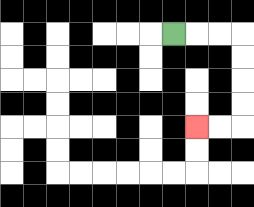{'start': '[7, 1]', 'end': '[8, 5]', 'path_directions': 'R,R,R,D,D,D,D,L,L', 'path_coordinates': '[[7, 1], [8, 1], [9, 1], [10, 1], [10, 2], [10, 3], [10, 4], [10, 5], [9, 5], [8, 5]]'}